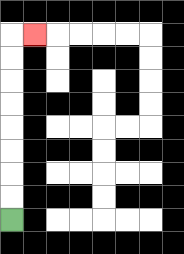{'start': '[0, 9]', 'end': '[1, 1]', 'path_directions': 'U,U,U,U,U,U,U,U,R', 'path_coordinates': '[[0, 9], [0, 8], [0, 7], [0, 6], [0, 5], [0, 4], [0, 3], [0, 2], [0, 1], [1, 1]]'}